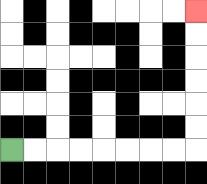{'start': '[0, 6]', 'end': '[8, 0]', 'path_directions': 'R,R,R,R,R,R,R,R,U,U,U,U,U,U', 'path_coordinates': '[[0, 6], [1, 6], [2, 6], [3, 6], [4, 6], [5, 6], [6, 6], [7, 6], [8, 6], [8, 5], [8, 4], [8, 3], [8, 2], [8, 1], [8, 0]]'}